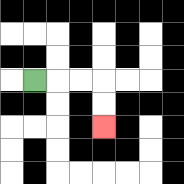{'start': '[1, 3]', 'end': '[4, 5]', 'path_directions': 'R,R,R,D,D', 'path_coordinates': '[[1, 3], [2, 3], [3, 3], [4, 3], [4, 4], [4, 5]]'}